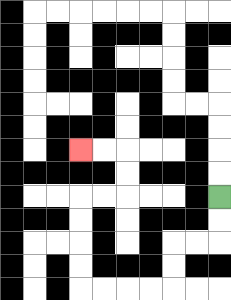{'start': '[9, 8]', 'end': '[3, 6]', 'path_directions': 'D,D,L,L,D,D,L,L,L,L,U,U,U,U,R,R,U,U,L,L', 'path_coordinates': '[[9, 8], [9, 9], [9, 10], [8, 10], [7, 10], [7, 11], [7, 12], [6, 12], [5, 12], [4, 12], [3, 12], [3, 11], [3, 10], [3, 9], [3, 8], [4, 8], [5, 8], [5, 7], [5, 6], [4, 6], [3, 6]]'}